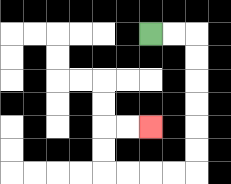{'start': '[6, 1]', 'end': '[6, 5]', 'path_directions': 'R,R,D,D,D,D,D,D,L,L,L,L,U,U,R,R', 'path_coordinates': '[[6, 1], [7, 1], [8, 1], [8, 2], [8, 3], [8, 4], [8, 5], [8, 6], [8, 7], [7, 7], [6, 7], [5, 7], [4, 7], [4, 6], [4, 5], [5, 5], [6, 5]]'}